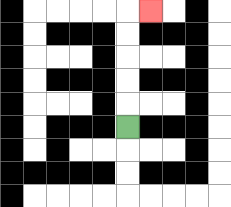{'start': '[5, 5]', 'end': '[6, 0]', 'path_directions': 'U,U,U,U,U,R', 'path_coordinates': '[[5, 5], [5, 4], [5, 3], [5, 2], [5, 1], [5, 0], [6, 0]]'}